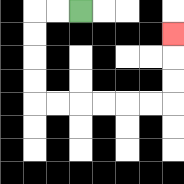{'start': '[3, 0]', 'end': '[7, 1]', 'path_directions': 'L,L,D,D,D,D,R,R,R,R,R,R,U,U,U', 'path_coordinates': '[[3, 0], [2, 0], [1, 0], [1, 1], [1, 2], [1, 3], [1, 4], [2, 4], [3, 4], [4, 4], [5, 4], [6, 4], [7, 4], [7, 3], [7, 2], [7, 1]]'}